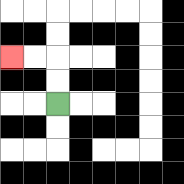{'start': '[2, 4]', 'end': '[0, 2]', 'path_directions': 'U,U,L,L', 'path_coordinates': '[[2, 4], [2, 3], [2, 2], [1, 2], [0, 2]]'}